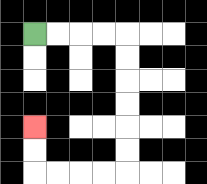{'start': '[1, 1]', 'end': '[1, 5]', 'path_directions': 'R,R,R,R,D,D,D,D,D,D,L,L,L,L,U,U', 'path_coordinates': '[[1, 1], [2, 1], [3, 1], [4, 1], [5, 1], [5, 2], [5, 3], [5, 4], [5, 5], [5, 6], [5, 7], [4, 7], [3, 7], [2, 7], [1, 7], [1, 6], [1, 5]]'}